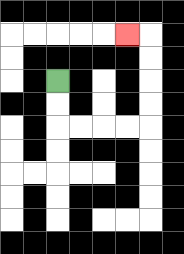{'start': '[2, 3]', 'end': '[5, 1]', 'path_directions': 'D,D,R,R,R,R,U,U,U,U,L', 'path_coordinates': '[[2, 3], [2, 4], [2, 5], [3, 5], [4, 5], [5, 5], [6, 5], [6, 4], [6, 3], [6, 2], [6, 1], [5, 1]]'}